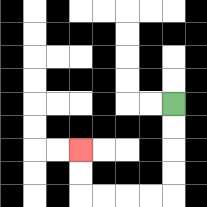{'start': '[7, 4]', 'end': '[3, 6]', 'path_directions': 'D,D,D,D,L,L,L,L,U,U', 'path_coordinates': '[[7, 4], [7, 5], [7, 6], [7, 7], [7, 8], [6, 8], [5, 8], [4, 8], [3, 8], [3, 7], [3, 6]]'}